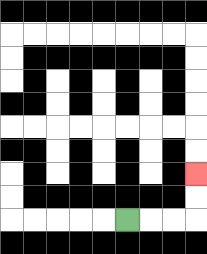{'start': '[5, 9]', 'end': '[8, 7]', 'path_directions': 'R,R,R,U,U', 'path_coordinates': '[[5, 9], [6, 9], [7, 9], [8, 9], [8, 8], [8, 7]]'}